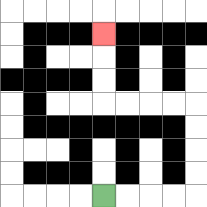{'start': '[4, 8]', 'end': '[4, 1]', 'path_directions': 'R,R,R,R,U,U,U,U,L,L,L,L,U,U,U', 'path_coordinates': '[[4, 8], [5, 8], [6, 8], [7, 8], [8, 8], [8, 7], [8, 6], [8, 5], [8, 4], [7, 4], [6, 4], [5, 4], [4, 4], [4, 3], [4, 2], [4, 1]]'}